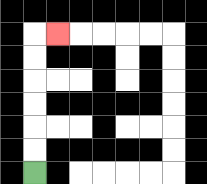{'start': '[1, 7]', 'end': '[2, 1]', 'path_directions': 'U,U,U,U,U,U,R', 'path_coordinates': '[[1, 7], [1, 6], [1, 5], [1, 4], [1, 3], [1, 2], [1, 1], [2, 1]]'}